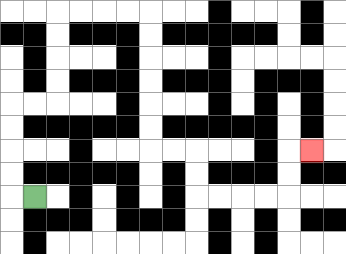{'start': '[1, 8]', 'end': '[13, 6]', 'path_directions': 'L,U,U,U,U,R,R,U,U,U,U,R,R,R,R,D,D,D,D,D,D,R,R,D,D,R,R,R,R,U,U,R', 'path_coordinates': '[[1, 8], [0, 8], [0, 7], [0, 6], [0, 5], [0, 4], [1, 4], [2, 4], [2, 3], [2, 2], [2, 1], [2, 0], [3, 0], [4, 0], [5, 0], [6, 0], [6, 1], [6, 2], [6, 3], [6, 4], [6, 5], [6, 6], [7, 6], [8, 6], [8, 7], [8, 8], [9, 8], [10, 8], [11, 8], [12, 8], [12, 7], [12, 6], [13, 6]]'}